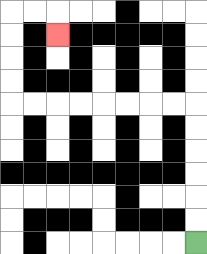{'start': '[8, 10]', 'end': '[2, 1]', 'path_directions': 'U,U,U,U,U,U,L,L,L,L,L,L,L,L,U,U,U,U,R,R,D', 'path_coordinates': '[[8, 10], [8, 9], [8, 8], [8, 7], [8, 6], [8, 5], [8, 4], [7, 4], [6, 4], [5, 4], [4, 4], [3, 4], [2, 4], [1, 4], [0, 4], [0, 3], [0, 2], [0, 1], [0, 0], [1, 0], [2, 0], [2, 1]]'}